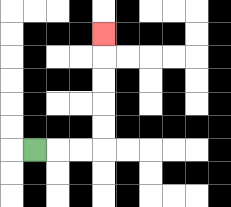{'start': '[1, 6]', 'end': '[4, 1]', 'path_directions': 'R,R,R,U,U,U,U,U', 'path_coordinates': '[[1, 6], [2, 6], [3, 6], [4, 6], [4, 5], [4, 4], [4, 3], [4, 2], [4, 1]]'}